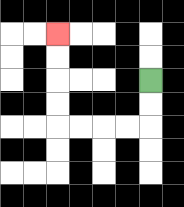{'start': '[6, 3]', 'end': '[2, 1]', 'path_directions': 'D,D,L,L,L,L,U,U,U,U', 'path_coordinates': '[[6, 3], [6, 4], [6, 5], [5, 5], [4, 5], [3, 5], [2, 5], [2, 4], [2, 3], [2, 2], [2, 1]]'}